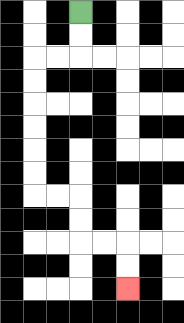{'start': '[3, 0]', 'end': '[5, 12]', 'path_directions': 'D,D,L,L,D,D,D,D,D,D,R,R,D,D,R,R,D,D', 'path_coordinates': '[[3, 0], [3, 1], [3, 2], [2, 2], [1, 2], [1, 3], [1, 4], [1, 5], [1, 6], [1, 7], [1, 8], [2, 8], [3, 8], [3, 9], [3, 10], [4, 10], [5, 10], [5, 11], [5, 12]]'}